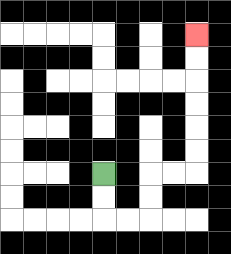{'start': '[4, 7]', 'end': '[8, 1]', 'path_directions': 'D,D,R,R,U,U,R,R,U,U,U,U,U,U', 'path_coordinates': '[[4, 7], [4, 8], [4, 9], [5, 9], [6, 9], [6, 8], [6, 7], [7, 7], [8, 7], [8, 6], [8, 5], [8, 4], [8, 3], [8, 2], [8, 1]]'}